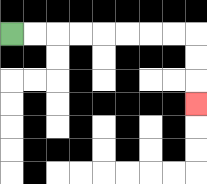{'start': '[0, 1]', 'end': '[8, 4]', 'path_directions': 'R,R,R,R,R,R,R,R,D,D,D', 'path_coordinates': '[[0, 1], [1, 1], [2, 1], [3, 1], [4, 1], [5, 1], [6, 1], [7, 1], [8, 1], [8, 2], [8, 3], [8, 4]]'}